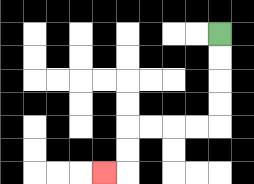{'start': '[9, 1]', 'end': '[4, 7]', 'path_directions': 'D,D,D,D,L,L,L,L,D,D,L', 'path_coordinates': '[[9, 1], [9, 2], [9, 3], [9, 4], [9, 5], [8, 5], [7, 5], [6, 5], [5, 5], [5, 6], [5, 7], [4, 7]]'}